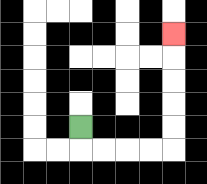{'start': '[3, 5]', 'end': '[7, 1]', 'path_directions': 'D,R,R,R,R,U,U,U,U,U', 'path_coordinates': '[[3, 5], [3, 6], [4, 6], [5, 6], [6, 6], [7, 6], [7, 5], [7, 4], [7, 3], [7, 2], [7, 1]]'}